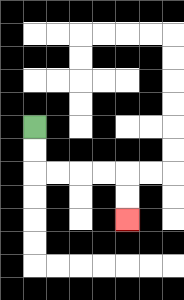{'start': '[1, 5]', 'end': '[5, 9]', 'path_directions': 'D,D,R,R,R,R,D,D', 'path_coordinates': '[[1, 5], [1, 6], [1, 7], [2, 7], [3, 7], [4, 7], [5, 7], [5, 8], [5, 9]]'}